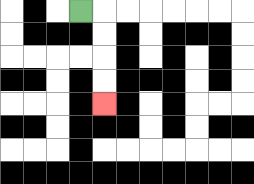{'start': '[3, 0]', 'end': '[4, 4]', 'path_directions': 'R,D,D,D,D', 'path_coordinates': '[[3, 0], [4, 0], [4, 1], [4, 2], [4, 3], [4, 4]]'}